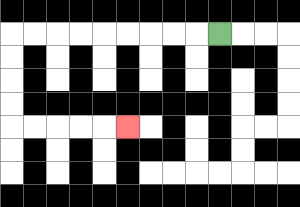{'start': '[9, 1]', 'end': '[5, 5]', 'path_directions': 'L,L,L,L,L,L,L,L,L,D,D,D,D,R,R,R,R,R', 'path_coordinates': '[[9, 1], [8, 1], [7, 1], [6, 1], [5, 1], [4, 1], [3, 1], [2, 1], [1, 1], [0, 1], [0, 2], [0, 3], [0, 4], [0, 5], [1, 5], [2, 5], [3, 5], [4, 5], [5, 5]]'}